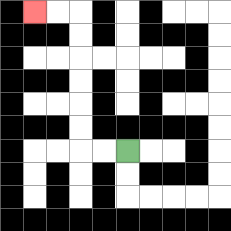{'start': '[5, 6]', 'end': '[1, 0]', 'path_directions': 'L,L,U,U,U,U,U,U,L,L', 'path_coordinates': '[[5, 6], [4, 6], [3, 6], [3, 5], [3, 4], [3, 3], [3, 2], [3, 1], [3, 0], [2, 0], [1, 0]]'}